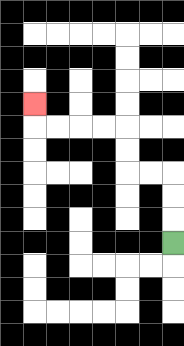{'start': '[7, 10]', 'end': '[1, 4]', 'path_directions': 'U,U,U,L,L,U,U,L,L,L,L,U', 'path_coordinates': '[[7, 10], [7, 9], [7, 8], [7, 7], [6, 7], [5, 7], [5, 6], [5, 5], [4, 5], [3, 5], [2, 5], [1, 5], [1, 4]]'}